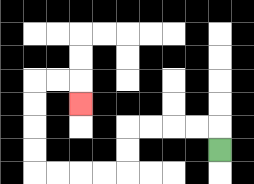{'start': '[9, 6]', 'end': '[3, 4]', 'path_directions': 'U,L,L,L,L,D,D,L,L,L,L,U,U,U,U,R,R,D', 'path_coordinates': '[[9, 6], [9, 5], [8, 5], [7, 5], [6, 5], [5, 5], [5, 6], [5, 7], [4, 7], [3, 7], [2, 7], [1, 7], [1, 6], [1, 5], [1, 4], [1, 3], [2, 3], [3, 3], [3, 4]]'}